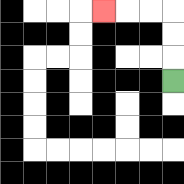{'start': '[7, 3]', 'end': '[4, 0]', 'path_directions': 'U,U,U,L,L,L', 'path_coordinates': '[[7, 3], [7, 2], [7, 1], [7, 0], [6, 0], [5, 0], [4, 0]]'}